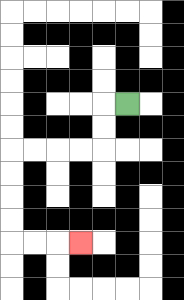{'start': '[5, 4]', 'end': '[3, 10]', 'path_directions': 'L,D,D,L,L,L,L,D,D,D,D,R,R,R', 'path_coordinates': '[[5, 4], [4, 4], [4, 5], [4, 6], [3, 6], [2, 6], [1, 6], [0, 6], [0, 7], [0, 8], [0, 9], [0, 10], [1, 10], [2, 10], [3, 10]]'}